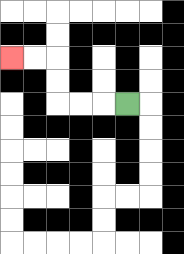{'start': '[5, 4]', 'end': '[0, 2]', 'path_directions': 'L,L,L,U,U,L,L', 'path_coordinates': '[[5, 4], [4, 4], [3, 4], [2, 4], [2, 3], [2, 2], [1, 2], [0, 2]]'}